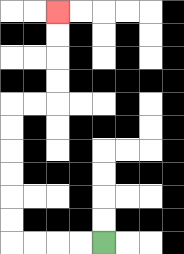{'start': '[4, 10]', 'end': '[2, 0]', 'path_directions': 'L,L,L,L,U,U,U,U,U,U,R,R,U,U,U,U', 'path_coordinates': '[[4, 10], [3, 10], [2, 10], [1, 10], [0, 10], [0, 9], [0, 8], [0, 7], [0, 6], [0, 5], [0, 4], [1, 4], [2, 4], [2, 3], [2, 2], [2, 1], [2, 0]]'}